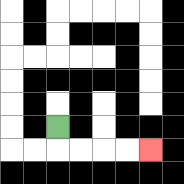{'start': '[2, 5]', 'end': '[6, 6]', 'path_directions': 'D,R,R,R,R', 'path_coordinates': '[[2, 5], [2, 6], [3, 6], [4, 6], [5, 6], [6, 6]]'}